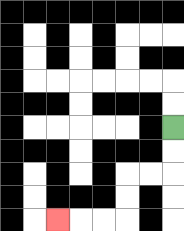{'start': '[7, 5]', 'end': '[2, 9]', 'path_directions': 'D,D,L,L,D,D,L,L,L', 'path_coordinates': '[[7, 5], [7, 6], [7, 7], [6, 7], [5, 7], [5, 8], [5, 9], [4, 9], [3, 9], [2, 9]]'}